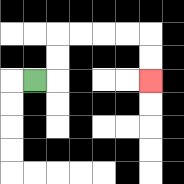{'start': '[1, 3]', 'end': '[6, 3]', 'path_directions': 'R,U,U,R,R,R,R,D,D', 'path_coordinates': '[[1, 3], [2, 3], [2, 2], [2, 1], [3, 1], [4, 1], [5, 1], [6, 1], [6, 2], [6, 3]]'}